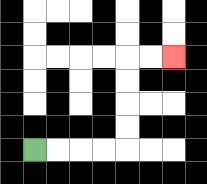{'start': '[1, 6]', 'end': '[7, 2]', 'path_directions': 'R,R,R,R,U,U,U,U,R,R', 'path_coordinates': '[[1, 6], [2, 6], [3, 6], [4, 6], [5, 6], [5, 5], [5, 4], [5, 3], [5, 2], [6, 2], [7, 2]]'}